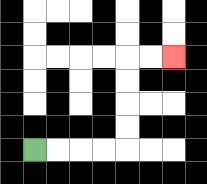{'start': '[1, 6]', 'end': '[7, 2]', 'path_directions': 'R,R,R,R,U,U,U,U,R,R', 'path_coordinates': '[[1, 6], [2, 6], [3, 6], [4, 6], [5, 6], [5, 5], [5, 4], [5, 3], [5, 2], [6, 2], [7, 2]]'}